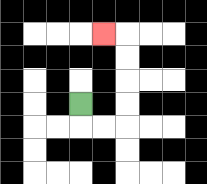{'start': '[3, 4]', 'end': '[4, 1]', 'path_directions': 'D,R,R,U,U,U,U,L', 'path_coordinates': '[[3, 4], [3, 5], [4, 5], [5, 5], [5, 4], [5, 3], [5, 2], [5, 1], [4, 1]]'}